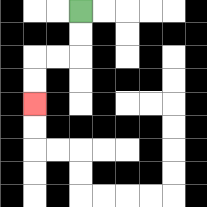{'start': '[3, 0]', 'end': '[1, 4]', 'path_directions': 'D,D,L,L,D,D', 'path_coordinates': '[[3, 0], [3, 1], [3, 2], [2, 2], [1, 2], [1, 3], [1, 4]]'}